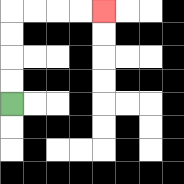{'start': '[0, 4]', 'end': '[4, 0]', 'path_directions': 'U,U,U,U,R,R,R,R', 'path_coordinates': '[[0, 4], [0, 3], [0, 2], [0, 1], [0, 0], [1, 0], [2, 0], [3, 0], [4, 0]]'}